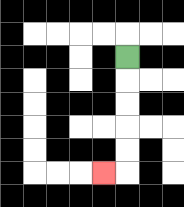{'start': '[5, 2]', 'end': '[4, 7]', 'path_directions': 'D,D,D,D,D,L', 'path_coordinates': '[[5, 2], [5, 3], [5, 4], [5, 5], [5, 6], [5, 7], [4, 7]]'}